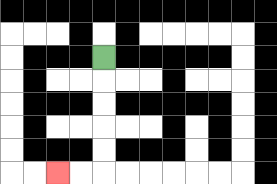{'start': '[4, 2]', 'end': '[2, 7]', 'path_directions': 'D,D,D,D,D,L,L', 'path_coordinates': '[[4, 2], [4, 3], [4, 4], [4, 5], [4, 6], [4, 7], [3, 7], [2, 7]]'}